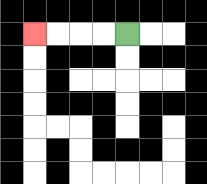{'start': '[5, 1]', 'end': '[1, 1]', 'path_directions': 'L,L,L,L', 'path_coordinates': '[[5, 1], [4, 1], [3, 1], [2, 1], [1, 1]]'}